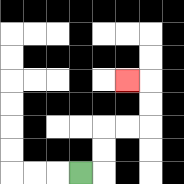{'start': '[3, 7]', 'end': '[5, 3]', 'path_directions': 'R,U,U,R,R,U,U,L', 'path_coordinates': '[[3, 7], [4, 7], [4, 6], [4, 5], [5, 5], [6, 5], [6, 4], [6, 3], [5, 3]]'}